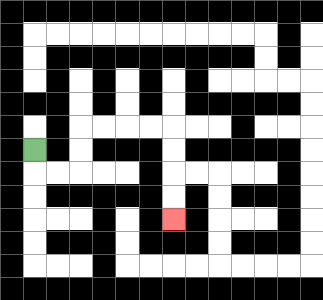{'start': '[1, 6]', 'end': '[7, 9]', 'path_directions': 'D,R,R,U,U,R,R,R,R,D,D,D,D', 'path_coordinates': '[[1, 6], [1, 7], [2, 7], [3, 7], [3, 6], [3, 5], [4, 5], [5, 5], [6, 5], [7, 5], [7, 6], [7, 7], [7, 8], [7, 9]]'}